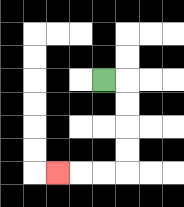{'start': '[4, 3]', 'end': '[2, 7]', 'path_directions': 'R,D,D,D,D,L,L,L', 'path_coordinates': '[[4, 3], [5, 3], [5, 4], [5, 5], [5, 6], [5, 7], [4, 7], [3, 7], [2, 7]]'}